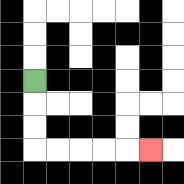{'start': '[1, 3]', 'end': '[6, 6]', 'path_directions': 'D,D,D,R,R,R,R,R', 'path_coordinates': '[[1, 3], [1, 4], [1, 5], [1, 6], [2, 6], [3, 6], [4, 6], [5, 6], [6, 6]]'}